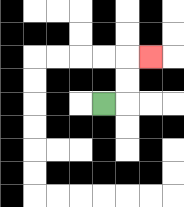{'start': '[4, 4]', 'end': '[6, 2]', 'path_directions': 'R,U,U,R', 'path_coordinates': '[[4, 4], [5, 4], [5, 3], [5, 2], [6, 2]]'}